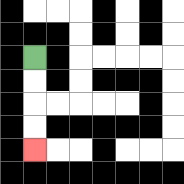{'start': '[1, 2]', 'end': '[1, 6]', 'path_directions': 'D,D,D,D', 'path_coordinates': '[[1, 2], [1, 3], [1, 4], [1, 5], [1, 6]]'}